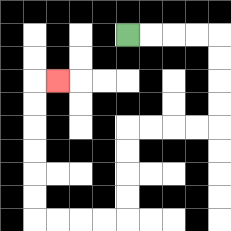{'start': '[5, 1]', 'end': '[2, 3]', 'path_directions': 'R,R,R,R,D,D,D,D,L,L,L,L,D,D,D,D,L,L,L,L,U,U,U,U,U,U,R', 'path_coordinates': '[[5, 1], [6, 1], [7, 1], [8, 1], [9, 1], [9, 2], [9, 3], [9, 4], [9, 5], [8, 5], [7, 5], [6, 5], [5, 5], [5, 6], [5, 7], [5, 8], [5, 9], [4, 9], [3, 9], [2, 9], [1, 9], [1, 8], [1, 7], [1, 6], [1, 5], [1, 4], [1, 3], [2, 3]]'}